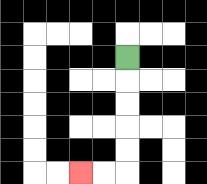{'start': '[5, 2]', 'end': '[3, 7]', 'path_directions': 'D,D,D,D,D,L,L', 'path_coordinates': '[[5, 2], [5, 3], [5, 4], [5, 5], [5, 6], [5, 7], [4, 7], [3, 7]]'}